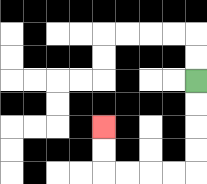{'start': '[8, 3]', 'end': '[4, 5]', 'path_directions': 'D,D,D,D,L,L,L,L,U,U', 'path_coordinates': '[[8, 3], [8, 4], [8, 5], [8, 6], [8, 7], [7, 7], [6, 7], [5, 7], [4, 7], [4, 6], [4, 5]]'}